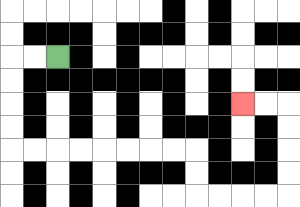{'start': '[2, 2]', 'end': '[10, 4]', 'path_directions': 'L,L,D,D,D,D,R,R,R,R,R,R,R,R,D,D,R,R,R,R,U,U,U,U,L,L', 'path_coordinates': '[[2, 2], [1, 2], [0, 2], [0, 3], [0, 4], [0, 5], [0, 6], [1, 6], [2, 6], [3, 6], [4, 6], [5, 6], [6, 6], [7, 6], [8, 6], [8, 7], [8, 8], [9, 8], [10, 8], [11, 8], [12, 8], [12, 7], [12, 6], [12, 5], [12, 4], [11, 4], [10, 4]]'}